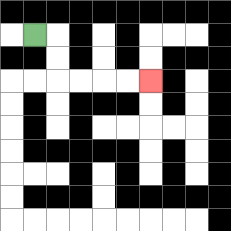{'start': '[1, 1]', 'end': '[6, 3]', 'path_directions': 'R,D,D,R,R,R,R', 'path_coordinates': '[[1, 1], [2, 1], [2, 2], [2, 3], [3, 3], [4, 3], [5, 3], [6, 3]]'}